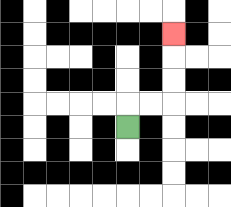{'start': '[5, 5]', 'end': '[7, 1]', 'path_directions': 'U,R,R,U,U,U', 'path_coordinates': '[[5, 5], [5, 4], [6, 4], [7, 4], [7, 3], [7, 2], [7, 1]]'}